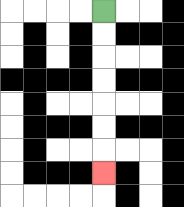{'start': '[4, 0]', 'end': '[4, 7]', 'path_directions': 'D,D,D,D,D,D,D', 'path_coordinates': '[[4, 0], [4, 1], [4, 2], [4, 3], [4, 4], [4, 5], [4, 6], [4, 7]]'}